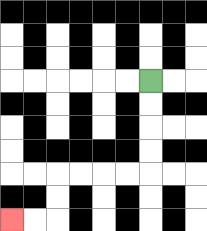{'start': '[6, 3]', 'end': '[0, 9]', 'path_directions': 'D,D,D,D,L,L,L,L,D,D,L,L', 'path_coordinates': '[[6, 3], [6, 4], [6, 5], [6, 6], [6, 7], [5, 7], [4, 7], [3, 7], [2, 7], [2, 8], [2, 9], [1, 9], [0, 9]]'}